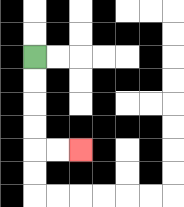{'start': '[1, 2]', 'end': '[3, 6]', 'path_directions': 'D,D,D,D,R,R', 'path_coordinates': '[[1, 2], [1, 3], [1, 4], [1, 5], [1, 6], [2, 6], [3, 6]]'}